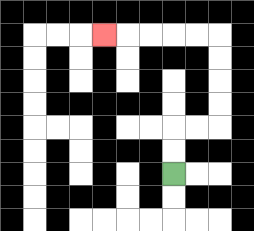{'start': '[7, 7]', 'end': '[4, 1]', 'path_directions': 'U,U,R,R,U,U,U,U,L,L,L,L,L', 'path_coordinates': '[[7, 7], [7, 6], [7, 5], [8, 5], [9, 5], [9, 4], [9, 3], [9, 2], [9, 1], [8, 1], [7, 1], [6, 1], [5, 1], [4, 1]]'}